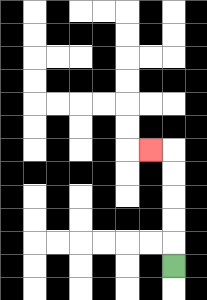{'start': '[7, 11]', 'end': '[6, 6]', 'path_directions': 'U,U,U,U,U,L', 'path_coordinates': '[[7, 11], [7, 10], [7, 9], [7, 8], [7, 7], [7, 6], [6, 6]]'}